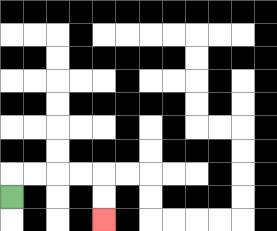{'start': '[0, 8]', 'end': '[4, 9]', 'path_directions': 'U,R,R,R,R,D,D', 'path_coordinates': '[[0, 8], [0, 7], [1, 7], [2, 7], [3, 7], [4, 7], [4, 8], [4, 9]]'}